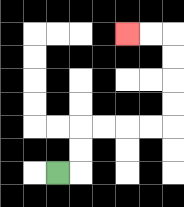{'start': '[2, 7]', 'end': '[5, 1]', 'path_directions': 'R,U,U,R,R,R,R,U,U,U,U,L,L', 'path_coordinates': '[[2, 7], [3, 7], [3, 6], [3, 5], [4, 5], [5, 5], [6, 5], [7, 5], [7, 4], [7, 3], [7, 2], [7, 1], [6, 1], [5, 1]]'}